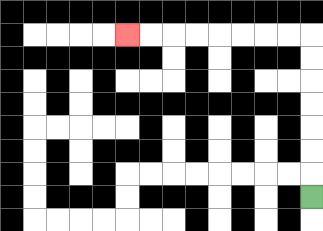{'start': '[13, 8]', 'end': '[5, 1]', 'path_directions': 'U,U,U,U,U,U,U,L,L,L,L,L,L,L,L', 'path_coordinates': '[[13, 8], [13, 7], [13, 6], [13, 5], [13, 4], [13, 3], [13, 2], [13, 1], [12, 1], [11, 1], [10, 1], [9, 1], [8, 1], [7, 1], [6, 1], [5, 1]]'}